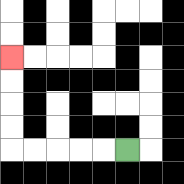{'start': '[5, 6]', 'end': '[0, 2]', 'path_directions': 'L,L,L,L,L,U,U,U,U', 'path_coordinates': '[[5, 6], [4, 6], [3, 6], [2, 6], [1, 6], [0, 6], [0, 5], [0, 4], [0, 3], [0, 2]]'}